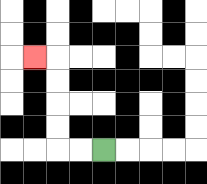{'start': '[4, 6]', 'end': '[1, 2]', 'path_directions': 'L,L,U,U,U,U,L', 'path_coordinates': '[[4, 6], [3, 6], [2, 6], [2, 5], [2, 4], [2, 3], [2, 2], [1, 2]]'}